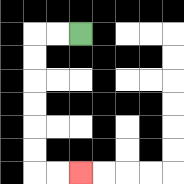{'start': '[3, 1]', 'end': '[3, 7]', 'path_directions': 'L,L,D,D,D,D,D,D,R,R', 'path_coordinates': '[[3, 1], [2, 1], [1, 1], [1, 2], [1, 3], [1, 4], [1, 5], [1, 6], [1, 7], [2, 7], [3, 7]]'}